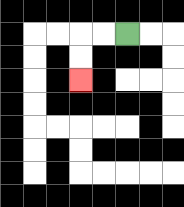{'start': '[5, 1]', 'end': '[3, 3]', 'path_directions': 'L,L,D,D', 'path_coordinates': '[[5, 1], [4, 1], [3, 1], [3, 2], [3, 3]]'}